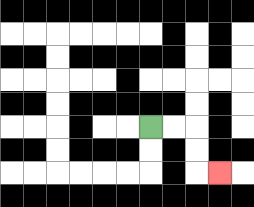{'start': '[6, 5]', 'end': '[9, 7]', 'path_directions': 'R,R,D,D,R', 'path_coordinates': '[[6, 5], [7, 5], [8, 5], [8, 6], [8, 7], [9, 7]]'}